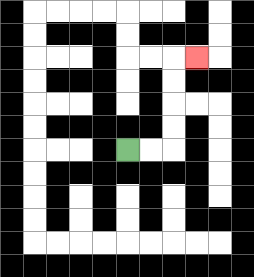{'start': '[5, 6]', 'end': '[8, 2]', 'path_directions': 'R,R,U,U,U,U,R', 'path_coordinates': '[[5, 6], [6, 6], [7, 6], [7, 5], [7, 4], [7, 3], [7, 2], [8, 2]]'}